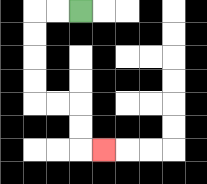{'start': '[3, 0]', 'end': '[4, 6]', 'path_directions': 'L,L,D,D,D,D,R,R,D,D,R', 'path_coordinates': '[[3, 0], [2, 0], [1, 0], [1, 1], [1, 2], [1, 3], [1, 4], [2, 4], [3, 4], [3, 5], [3, 6], [4, 6]]'}